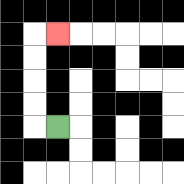{'start': '[2, 5]', 'end': '[2, 1]', 'path_directions': 'L,U,U,U,U,R', 'path_coordinates': '[[2, 5], [1, 5], [1, 4], [1, 3], [1, 2], [1, 1], [2, 1]]'}